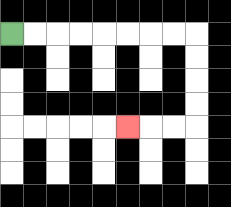{'start': '[0, 1]', 'end': '[5, 5]', 'path_directions': 'R,R,R,R,R,R,R,R,D,D,D,D,L,L,L', 'path_coordinates': '[[0, 1], [1, 1], [2, 1], [3, 1], [4, 1], [5, 1], [6, 1], [7, 1], [8, 1], [8, 2], [8, 3], [8, 4], [8, 5], [7, 5], [6, 5], [5, 5]]'}